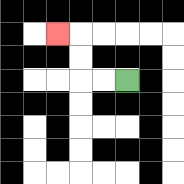{'start': '[5, 3]', 'end': '[2, 1]', 'path_directions': 'L,L,U,U,L', 'path_coordinates': '[[5, 3], [4, 3], [3, 3], [3, 2], [3, 1], [2, 1]]'}